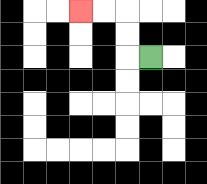{'start': '[6, 2]', 'end': '[3, 0]', 'path_directions': 'L,U,U,L,L', 'path_coordinates': '[[6, 2], [5, 2], [5, 1], [5, 0], [4, 0], [3, 0]]'}